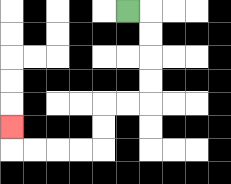{'start': '[5, 0]', 'end': '[0, 5]', 'path_directions': 'R,D,D,D,D,L,L,D,D,L,L,L,L,U', 'path_coordinates': '[[5, 0], [6, 0], [6, 1], [6, 2], [6, 3], [6, 4], [5, 4], [4, 4], [4, 5], [4, 6], [3, 6], [2, 6], [1, 6], [0, 6], [0, 5]]'}